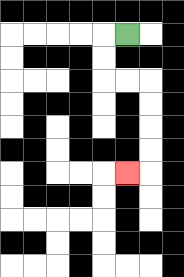{'start': '[5, 1]', 'end': '[5, 7]', 'path_directions': 'L,D,D,R,R,D,D,D,D,L', 'path_coordinates': '[[5, 1], [4, 1], [4, 2], [4, 3], [5, 3], [6, 3], [6, 4], [6, 5], [6, 6], [6, 7], [5, 7]]'}